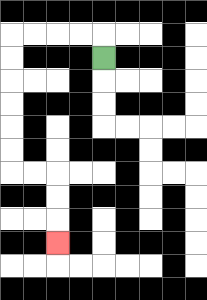{'start': '[4, 2]', 'end': '[2, 10]', 'path_directions': 'U,L,L,L,L,D,D,D,D,D,D,R,R,D,D,D', 'path_coordinates': '[[4, 2], [4, 1], [3, 1], [2, 1], [1, 1], [0, 1], [0, 2], [0, 3], [0, 4], [0, 5], [0, 6], [0, 7], [1, 7], [2, 7], [2, 8], [2, 9], [2, 10]]'}